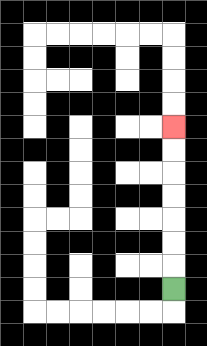{'start': '[7, 12]', 'end': '[7, 5]', 'path_directions': 'U,U,U,U,U,U,U', 'path_coordinates': '[[7, 12], [7, 11], [7, 10], [7, 9], [7, 8], [7, 7], [7, 6], [7, 5]]'}